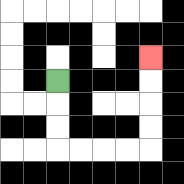{'start': '[2, 3]', 'end': '[6, 2]', 'path_directions': 'D,D,D,R,R,R,R,U,U,U,U', 'path_coordinates': '[[2, 3], [2, 4], [2, 5], [2, 6], [3, 6], [4, 6], [5, 6], [6, 6], [6, 5], [6, 4], [6, 3], [6, 2]]'}